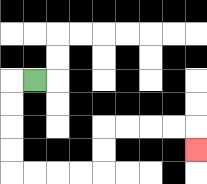{'start': '[1, 3]', 'end': '[8, 6]', 'path_directions': 'L,D,D,D,D,R,R,R,R,U,U,R,R,R,R,D', 'path_coordinates': '[[1, 3], [0, 3], [0, 4], [0, 5], [0, 6], [0, 7], [1, 7], [2, 7], [3, 7], [4, 7], [4, 6], [4, 5], [5, 5], [6, 5], [7, 5], [8, 5], [8, 6]]'}